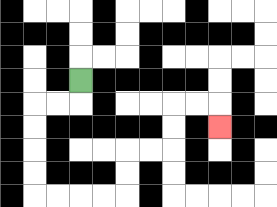{'start': '[3, 3]', 'end': '[9, 5]', 'path_directions': 'D,L,L,D,D,D,D,R,R,R,R,U,U,R,R,U,U,R,R,D', 'path_coordinates': '[[3, 3], [3, 4], [2, 4], [1, 4], [1, 5], [1, 6], [1, 7], [1, 8], [2, 8], [3, 8], [4, 8], [5, 8], [5, 7], [5, 6], [6, 6], [7, 6], [7, 5], [7, 4], [8, 4], [9, 4], [9, 5]]'}